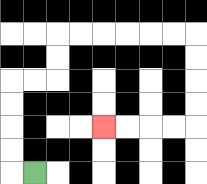{'start': '[1, 7]', 'end': '[4, 5]', 'path_directions': 'L,U,U,U,U,R,R,U,U,R,R,R,R,R,R,D,D,D,D,L,L,L,L', 'path_coordinates': '[[1, 7], [0, 7], [0, 6], [0, 5], [0, 4], [0, 3], [1, 3], [2, 3], [2, 2], [2, 1], [3, 1], [4, 1], [5, 1], [6, 1], [7, 1], [8, 1], [8, 2], [8, 3], [8, 4], [8, 5], [7, 5], [6, 5], [5, 5], [4, 5]]'}